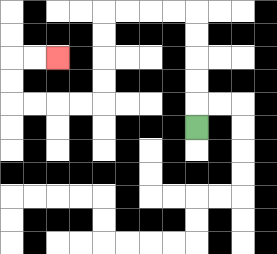{'start': '[8, 5]', 'end': '[2, 2]', 'path_directions': 'U,U,U,U,U,L,L,L,L,D,D,D,D,L,L,L,L,U,U,R,R', 'path_coordinates': '[[8, 5], [8, 4], [8, 3], [8, 2], [8, 1], [8, 0], [7, 0], [6, 0], [5, 0], [4, 0], [4, 1], [4, 2], [4, 3], [4, 4], [3, 4], [2, 4], [1, 4], [0, 4], [0, 3], [0, 2], [1, 2], [2, 2]]'}